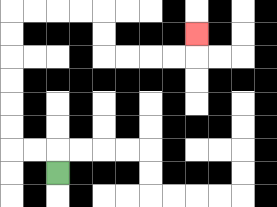{'start': '[2, 7]', 'end': '[8, 1]', 'path_directions': 'U,L,L,U,U,U,U,U,U,R,R,R,R,D,D,R,R,R,R,U', 'path_coordinates': '[[2, 7], [2, 6], [1, 6], [0, 6], [0, 5], [0, 4], [0, 3], [0, 2], [0, 1], [0, 0], [1, 0], [2, 0], [3, 0], [4, 0], [4, 1], [4, 2], [5, 2], [6, 2], [7, 2], [8, 2], [8, 1]]'}